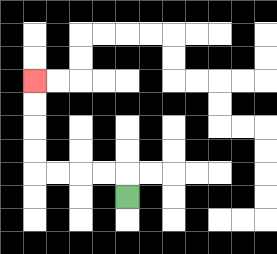{'start': '[5, 8]', 'end': '[1, 3]', 'path_directions': 'U,L,L,L,L,U,U,U,U', 'path_coordinates': '[[5, 8], [5, 7], [4, 7], [3, 7], [2, 7], [1, 7], [1, 6], [1, 5], [1, 4], [1, 3]]'}